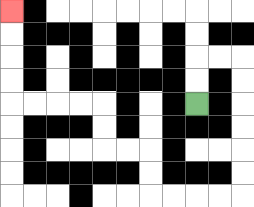{'start': '[8, 4]', 'end': '[0, 0]', 'path_directions': 'U,U,R,R,D,D,D,D,D,D,L,L,L,L,U,U,L,L,U,U,L,L,L,L,U,U,U,U', 'path_coordinates': '[[8, 4], [8, 3], [8, 2], [9, 2], [10, 2], [10, 3], [10, 4], [10, 5], [10, 6], [10, 7], [10, 8], [9, 8], [8, 8], [7, 8], [6, 8], [6, 7], [6, 6], [5, 6], [4, 6], [4, 5], [4, 4], [3, 4], [2, 4], [1, 4], [0, 4], [0, 3], [0, 2], [0, 1], [0, 0]]'}